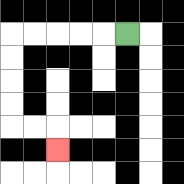{'start': '[5, 1]', 'end': '[2, 6]', 'path_directions': 'L,L,L,L,L,D,D,D,D,R,R,D', 'path_coordinates': '[[5, 1], [4, 1], [3, 1], [2, 1], [1, 1], [0, 1], [0, 2], [0, 3], [0, 4], [0, 5], [1, 5], [2, 5], [2, 6]]'}